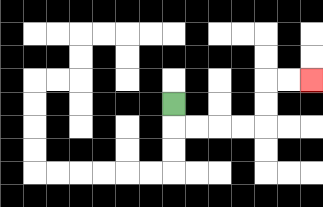{'start': '[7, 4]', 'end': '[13, 3]', 'path_directions': 'D,R,R,R,R,U,U,R,R', 'path_coordinates': '[[7, 4], [7, 5], [8, 5], [9, 5], [10, 5], [11, 5], [11, 4], [11, 3], [12, 3], [13, 3]]'}